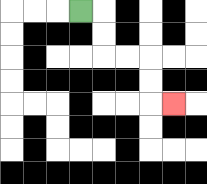{'start': '[3, 0]', 'end': '[7, 4]', 'path_directions': 'R,D,D,R,R,D,D,R', 'path_coordinates': '[[3, 0], [4, 0], [4, 1], [4, 2], [5, 2], [6, 2], [6, 3], [6, 4], [7, 4]]'}